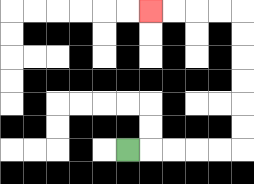{'start': '[5, 6]', 'end': '[6, 0]', 'path_directions': 'R,R,R,R,R,U,U,U,U,U,U,L,L,L,L', 'path_coordinates': '[[5, 6], [6, 6], [7, 6], [8, 6], [9, 6], [10, 6], [10, 5], [10, 4], [10, 3], [10, 2], [10, 1], [10, 0], [9, 0], [8, 0], [7, 0], [6, 0]]'}